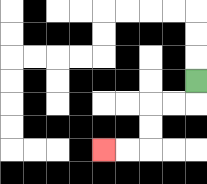{'start': '[8, 3]', 'end': '[4, 6]', 'path_directions': 'D,L,L,D,D,L,L', 'path_coordinates': '[[8, 3], [8, 4], [7, 4], [6, 4], [6, 5], [6, 6], [5, 6], [4, 6]]'}